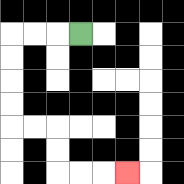{'start': '[3, 1]', 'end': '[5, 7]', 'path_directions': 'L,L,L,D,D,D,D,R,R,D,D,R,R,R', 'path_coordinates': '[[3, 1], [2, 1], [1, 1], [0, 1], [0, 2], [0, 3], [0, 4], [0, 5], [1, 5], [2, 5], [2, 6], [2, 7], [3, 7], [4, 7], [5, 7]]'}